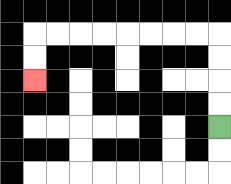{'start': '[9, 5]', 'end': '[1, 3]', 'path_directions': 'U,U,U,U,L,L,L,L,L,L,L,L,D,D', 'path_coordinates': '[[9, 5], [9, 4], [9, 3], [9, 2], [9, 1], [8, 1], [7, 1], [6, 1], [5, 1], [4, 1], [3, 1], [2, 1], [1, 1], [1, 2], [1, 3]]'}